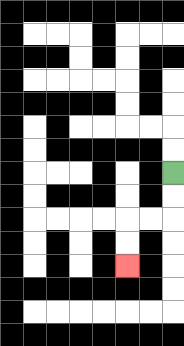{'start': '[7, 7]', 'end': '[5, 11]', 'path_directions': 'D,D,L,L,D,D', 'path_coordinates': '[[7, 7], [7, 8], [7, 9], [6, 9], [5, 9], [5, 10], [5, 11]]'}